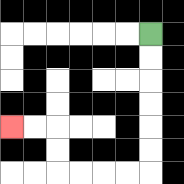{'start': '[6, 1]', 'end': '[0, 5]', 'path_directions': 'D,D,D,D,D,D,L,L,L,L,U,U,L,L', 'path_coordinates': '[[6, 1], [6, 2], [6, 3], [6, 4], [6, 5], [6, 6], [6, 7], [5, 7], [4, 7], [3, 7], [2, 7], [2, 6], [2, 5], [1, 5], [0, 5]]'}